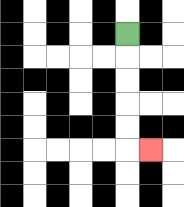{'start': '[5, 1]', 'end': '[6, 6]', 'path_directions': 'D,D,D,D,D,R', 'path_coordinates': '[[5, 1], [5, 2], [5, 3], [5, 4], [5, 5], [5, 6], [6, 6]]'}